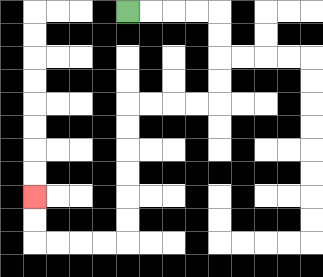{'start': '[5, 0]', 'end': '[1, 8]', 'path_directions': 'R,R,R,R,D,D,D,D,L,L,L,L,D,D,D,D,D,D,L,L,L,L,U,U', 'path_coordinates': '[[5, 0], [6, 0], [7, 0], [8, 0], [9, 0], [9, 1], [9, 2], [9, 3], [9, 4], [8, 4], [7, 4], [6, 4], [5, 4], [5, 5], [5, 6], [5, 7], [5, 8], [5, 9], [5, 10], [4, 10], [3, 10], [2, 10], [1, 10], [1, 9], [1, 8]]'}